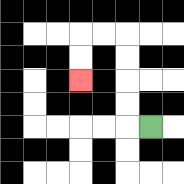{'start': '[6, 5]', 'end': '[3, 3]', 'path_directions': 'L,U,U,U,U,L,L,D,D', 'path_coordinates': '[[6, 5], [5, 5], [5, 4], [5, 3], [5, 2], [5, 1], [4, 1], [3, 1], [3, 2], [3, 3]]'}